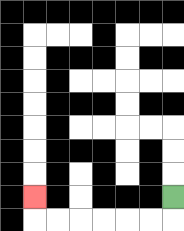{'start': '[7, 8]', 'end': '[1, 8]', 'path_directions': 'D,L,L,L,L,L,L,U', 'path_coordinates': '[[7, 8], [7, 9], [6, 9], [5, 9], [4, 9], [3, 9], [2, 9], [1, 9], [1, 8]]'}